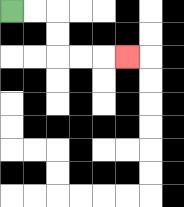{'start': '[0, 0]', 'end': '[5, 2]', 'path_directions': 'R,R,D,D,R,R,R', 'path_coordinates': '[[0, 0], [1, 0], [2, 0], [2, 1], [2, 2], [3, 2], [4, 2], [5, 2]]'}